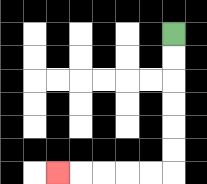{'start': '[7, 1]', 'end': '[2, 7]', 'path_directions': 'D,D,D,D,D,D,L,L,L,L,L', 'path_coordinates': '[[7, 1], [7, 2], [7, 3], [7, 4], [7, 5], [7, 6], [7, 7], [6, 7], [5, 7], [4, 7], [3, 7], [2, 7]]'}